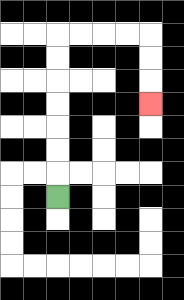{'start': '[2, 8]', 'end': '[6, 4]', 'path_directions': 'U,U,U,U,U,U,U,R,R,R,R,D,D,D', 'path_coordinates': '[[2, 8], [2, 7], [2, 6], [2, 5], [2, 4], [2, 3], [2, 2], [2, 1], [3, 1], [4, 1], [5, 1], [6, 1], [6, 2], [6, 3], [6, 4]]'}